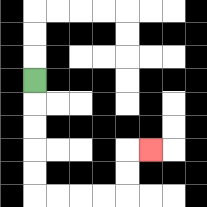{'start': '[1, 3]', 'end': '[6, 6]', 'path_directions': 'D,D,D,D,D,R,R,R,R,U,U,R', 'path_coordinates': '[[1, 3], [1, 4], [1, 5], [1, 6], [1, 7], [1, 8], [2, 8], [3, 8], [4, 8], [5, 8], [5, 7], [5, 6], [6, 6]]'}